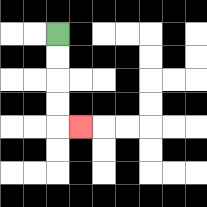{'start': '[2, 1]', 'end': '[3, 5]', 'path_directions': 'D,D,D,D,R', 'path_coordinates': '[[2, 1], [2, 2], [2, 3], [2, 4], [2, 5], [3, 5]]'}